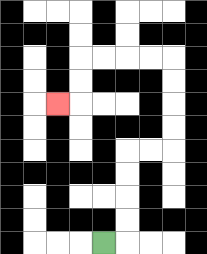{'start': '[4, 10]', 'end': '[2, 4]', 'path_directions': 'R,U,U,U,U,R,R,U,U,U,U,L,L,L,L,D,D,L', 'path_coordinates': '[[4, 10], [5, 10], [5, 9], [5, 8], [5, 7], [5, 6], [6, 6], [7, 6], [7, 5], [7, 4], [7, 3], [7, 2], [6, 2], [5, 2], [4, 2], [3, 2], [3, 3], [3, 4], [2, 4]]'}